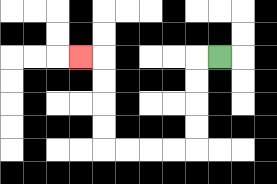{'start': '[9, 2]', 'end': '[3, 2]', 'path_directions': 'L,D,D,D,D,L,L,L,L,U,U,U,U,L', 'path_coordinates': '[[9, 2], [8, 2], [8, 3], [8, 4], [8, 5], [8, 6], [7, 6], [6, 6], [5, 6], [4, 6], [4, 5], [4, 4], [4, 3], [4, 2], [3, 2]]'}